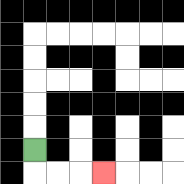{'start': '[1, 6]', 'end': '[4, 7]', 'path_directions': 'D,R,R,R', 'path_coordinates': '[[1, 6], [1, 7], [2, 7], [3, 7], [4, 7]]'}